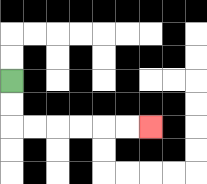{'start': '[0, 3]', 'end': '[6, 5]', 'path_directions': 'D,D,R,R,R,R,R,R', 'path_coordinates': '[[0, 3], [0, 4], [0, 5], [1, 5], [2, 5], [3, 5], [4, 5], [5, 5], [6, 5]]'}